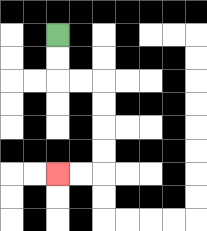{'start': '[2, 1]', 'end': '[2, 7]', 'path_directions': 'D,D,R,R,D,D,D,D,L,L', 'path_coordinates': '[[2, 1], [2, 2], [2, 3], [3, 3], [4, 3], [4, 4], [4, 5], [4, 6], [4, 7], [3, 7], [2, 7]]'}